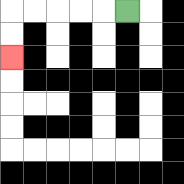{'start': '[5, 0]', 'end': '[0, 2]', 'path_directions': 'L,L,L,L,L,D,D', 'path_coordinates': '[[5, 0], [4, 0], [3, 0], [2, 0], [1, 0], [0, 0], [0, 1], [0, 2]]'}